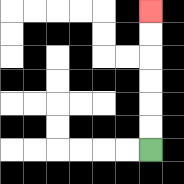{'start': '[6, 6]', 'end': '[6, 0]', 'path_directions': 'U,U,U,U,U,U', 'path_coordinates': '[[6, 6], [6, 5], [6, 4], [6, 3], [6, 2], [6, 1], [6, 0]]'}